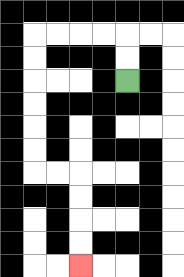{'start': '[5, 3]', 'end': '[3, 11]', 'path_directions': 'U,U,L,L,L,L,D,D,D,D,D,D,R,R,D,D,D,D', 'path_coordinates': '[[5, 3], [5, 2], [5, 1], [4, 1], [3, 1], [2, 1], [1, 1], [1, 2], [1, 3], [1, 4], [1, 5], [1, 6], [1, 7], [2, 7], [3, 7], [3, 8], [3, 9], [3, 10], [3, 11]]'}